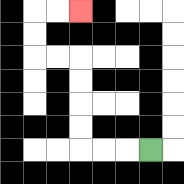{'start': '[6, 6]', 'end': '[3, 0]', 'path_directions': 'L,L,L,U,U,U,U,L,L,U,U,R,R', 'path_coordinates': '[[6, 6], [5, 6], [4, 6], [3, 6], [3, 5], [3, 4], [3, 3], [3, 2], [2, 2], [1, 2], [1, 1], [1, 0], [2, 0], [3, 0]]'}